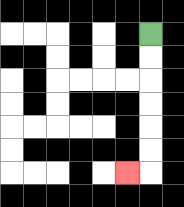{'start': '[6, 1]', 'end': '[5, 7]', 'path_directions': 'D,D,D,D,D,D,L', 'path_coordinates': '[[6, 1], [6, 2], [6, 3], [6, 4], [6, 5], [6, 6], [6, 7], [5, 7]]'}